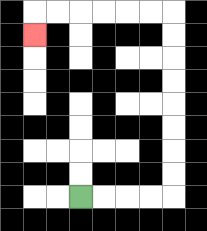{'start': '[3, 8]', 'end': '[1, 1]', 'path_directions': 'R,R,R,R,U,U,U,U,U,U,U,U,L,L,L,L,L,L,D', 'path_coordinates': '[[3, 8], [4, 8], [5, 8], [6, 8], [7, 8], [7, 7], [7, 6], [7, 5], [7, 4], [7, 3], [7, 2], [7, 1], [7, 0], [6, 0], [5, 0], [4, 0], [3, 0], [2, 0], [1, 0], [1, 1]]'}